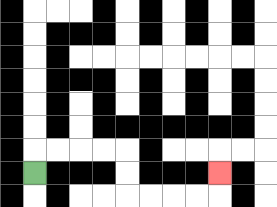{'start': '[1, 7]', 'end': '[9, 7]', 'path_directions': 'U,R,R,R,R,D,D,R,R,R,R,U', 'path_coordinates': '[[1, 7], [1, 6], [2, 6], [3, 6], [4, 6], [5, 6], [5, 7], [5, 8], [6, 8], [7, 8], [8, 8], [9, 8], [9, 7]]'}